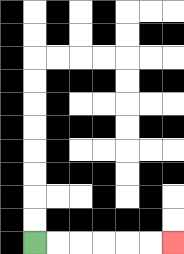{'start': '[1, 10]', 'end': '[7, 10]', 'path_directions': 'R,R,R,R,R,R', 'path_coordinates': '[[1, 10], [2, 10], [3, 10], [4, 10], [5, 10], [6, 10], [7, 10]]'}